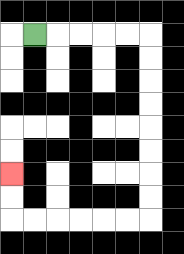{'start': '[1, 1]', 'end': '[0, 7]', 'path_directions': 'R,R,R,R,R,D,D,D,D,D,D,D,D,L,L,L,L,L,L,U,U', 'path_coordinates': '[[1, 1], [2, 1], [3, 1], [4, 1], [5, 1], [6, 1], [6, 2], [6, 3], [6, 4], [6, 5], [6, 6], [6, 7], [6, 8], [6, 9], [5, 9], [4, 9], [3, 9], [2, 9], [1, 9], [0, 9], [0, 8], [0, 7]]'}